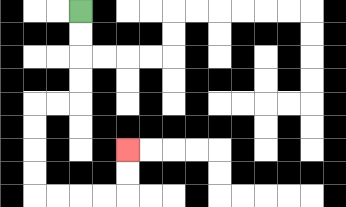{'start': '[3, 0]', 'end': '[5, 6]', 'path_directions': 'D,D,D,D,L,L,D,D,D,D,R,R,R,R,U,U', 'path_coordinates': '[[3, 0], [3, 1], [3, 2], [3, 3], [3, 4], [2, 4], [1, 4], [1, 5], [1, 6], [1, 7], [1, 8], [2, 8], [3, 8], [4, 8], [5, 8], [5, 7], [5, 6]]'}